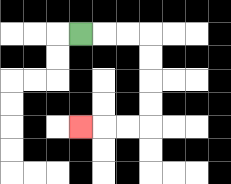{'start': '[3, 1]', 'end': '[3, 5]', 'path_directions': 'R,R,R,D,D,D,D,L,L,L', 'path_coordinates': '[[3, 1], [4, 1], [5, 1], [6, 1], [6, 2], [6, 3], [6, 4], [6, 5], [5, 5], [4, 5], [3, 5]]'}